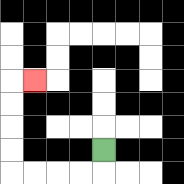{'start': '[4, 6]', 'end': '[1, 3]', 'path_directions': 'D,L,L,L,L,U,U,U,U,R', 'path_coordinates': '[[4, 6], [4, 7], [3, 7], [2, 7], [1, 7], [0, 7], [0, 6], [0, 5], [0, 4], [0, 3], [1, 3]]'}